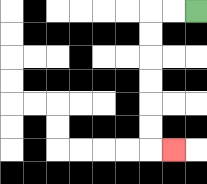{'start': '[8, 0]', 'end': '[7, 6]', 'path_directions': 'L,L,D,D,D,D,D,D,R', 'path_coordinates': '[[8, 0], [7, 0], [6, 0], [6, 1], [6, 2], [6, 3], [6, 4], [6, 5], [6, 6], [7, 6]]'}